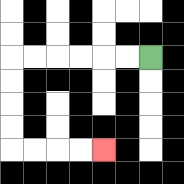{'start': '[6, 2]', 'end': '[4, 6]', 'path_directions': 'L,L,L,L,L,L,D,D,D,D,R,R,R,R', 'path_coordinates': '[[6, 2], [5, 2], [4, 2], [3, 2], [2, 2], [1, 2], [0, 2], [0, 3], [0, 4], [0, 5], [0, 6], [1, 6], [2, 6], [3, 6], [4, 6]]'}